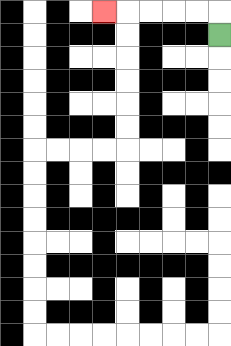{'start': '[9, 1]', 'end': '[4, 0]', 'path_directions': 'U,L,L,L,L,L', 'path_coordinates': '[[9, 1], [9, 0], [8, 0], [7, 0], [6, 0], [5, 0], [4, 0]]'}